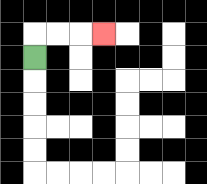{'start': '[1, 2]', 'end': '[4, 1]', 'path_directions': 'U,R,R,R', 'path_coordinates': '[[1, 2], [1, 1], [2, 1], [3, 1], [4, 1]]'}